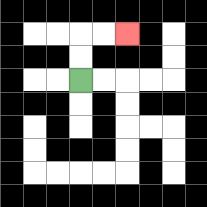{'start': '[3, 3]', 'end': '[5, 1]', 'path_directions': 'U,U,R,R', 'path_coordinates': '[[3, 3], [3, 2], [3, 1], [4, 1], [5, 1]]'}